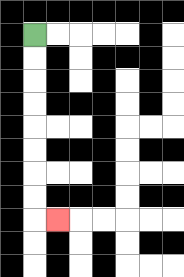{'start': '[1, 1]', 'end': '[2, 9]', 'path_directions': 'D,D,D,D,D,D,D,D,R', 'path_coordinates': '[[1, 1], [1, 2], [1, 3], [1, 4], [1, 5], [1, 6], [1, 7], [1, 8], [1, 9], [2, 9]]'}